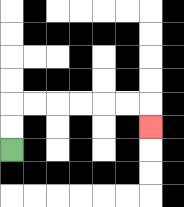{'start': '[0, 6]', 'end': '[6, 5]', 'path_directions': 'U,U,R,R,R,R,R,R,D', 'path_coordinates': '[[0, 6], [0, 5], [0, 4], [1, 4], [2, 4], [3, 4], [4, 4], [5, 4], [6, 4], [6, 5]]'}